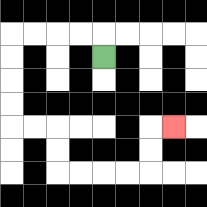{'start': '[4, 2]', 'end': '[7, 5]', 'path_directions': 'U,L,L,L,L,D,D,D,D,R,R,D,D,R,R,R,R,U,U,R', 'path_coordinates': '[[4, 2], [4, 1], [3, 1], [2, 1], [1, 1], [0, 1], [0, 2], [0, 3], [0, 4], [0, 5], [1, 5], [2, 5], [2, 6], [2, 7], [3, 7], [4, 7], [5, 7], [6, 7], [6, 6], [6, 5], [7, 5]]'}